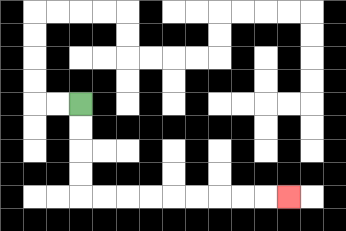{'start': '[3, 4]', 'end': '[12, 8]', 'path_directions': 'D,D,D,D,R,R,R,R,R,R,R,R,R', 'path_coordinates': '[[3, 4], [3, 5], [3, 6], [3, 7], [3, 8], [4, 8], [5, 8], [6, 8], [7, 8], [8, 8], [9, 8], [10, 8], [11, 8], [12, 8]]'}